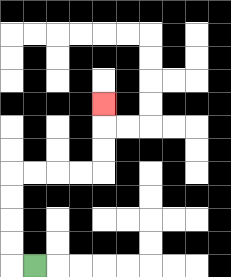{'start': '[1, 11]', 'end': '[4, 4]', 'path_directions': 'L,U,U,U,U,R,R,R,R,U,U,U', 'path_coordinates': '[[1, 11], [0, 11], [0, 10], [0, 9], [0, 8], [0, 7], [1, 7], [2, 7], [3, 7], [4, 7], [4, 6], [4, 5], [4, 4]]'}